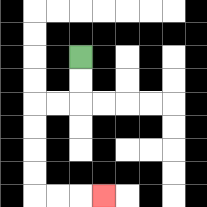{'start': '[3, 2]', 'end': '[4, 8]', 'path_directions': 'D,D,L,L,D,D,D,D,R,R,R', 'path_coordinates': '[[3, 2], [3, 3], [3, 4], [2, 4], [1, 4], [1, 5], [1, 6], [1, 7], [1, 8], [2, 8], [3, 8], [4, 8]]'}